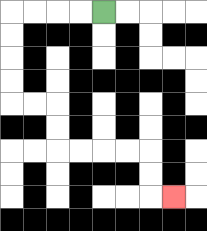{'start': '[4, 0]', 'end': '[7, 8]', 'path_directions': 'L,L,L,L,D,D,D,D,R,R,D,D,R,R,R,R,D,D,R', 'path_coordinates': '[[4, 0], [3, 0], [2, 0], [1, 0], [0, 0], [0, 1], [0, 2], [0, 3], [0, 4], [1, 4], [2, 4], [2, 5], [2, 6], [3, 6], [4, 6], [5, 6], [6, 6], [6, 7], [6, 8], [7, 8]]'}